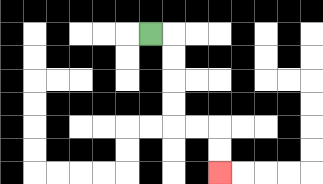{'start': '[6, 1]', 'end': '[9, 7]', 'path_directions': 'R,D,D,D,D,R,R,D,D', 'path_coordinates': '[[6, 1], [7, 1], [7, 2], [7, 3], [7, 4], [7, 5], [8, 5], [9, 5], [9, 6], [9, 7]]'}